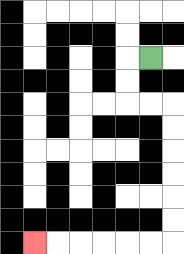{'start': '[6, 2]', 'end': '[1, 10]', 'path_directions': 'L,D,D,R,R,D,D,D,D,D,D,L,L,L,L,L,L', 'path_coordinates': '[[6, 2], [5, 2], [5, 3], [5, 4], [6, 4], [7, 4], [7, 5], [7, 6], [7, 7], [7, 8], [7, 9], [7, 10], [6, 10], [5, 10], [4, 10], [3, 10], [2, 10], [1, 10]]'}